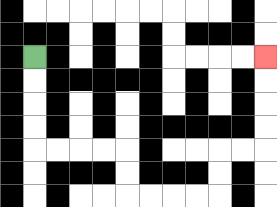{'start': '[1, 2]', 'end': '[11, 2]', 'path_directions': 'D,D,D,D,R,R,R,R,D,D,R,R,R,R,U,U,R,R,U,U,U,U', 'path_coordinates': '[[1, 2], [1, 3], [1, 4], [1, 5], [1, 6], [2, 6], [3, 6], [4, 6], [5, 6], [5, 7], [5, 8], [6, 8], [7, 8], [8, 8], [9, 8], [9, 7], [9, 6], [10, 6], [11, 6], [11, 5], [11, 4], [11, 3], [11, 2]]'}